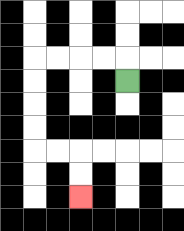{'start': '[5, 3]', 'end': '[3, 8]', 'path_directions': 'U,L,L,L,L,D,D,D,D,R,R,D,D', 'path_coordinates': '[[5, 3], [5, 2], [4, 2], [3, 2], [2, 2], [1, 2], [1, 3], [1, 4], [1, 5], [1, 6], [2, 6], [3, 6], [3, 7], [3, 8]]'}